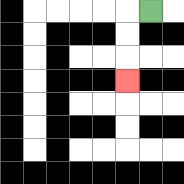{'start': '[6, 0]', 'end': '[5, 3]', 'path_directions': 'L,D,D,D', 'path_coordinates': '[[6, 0], [5, 0], [5, 1], [5, 2], [5, 3]]'}